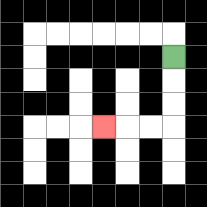{'start': '[7, 2]', 'end': '[4, 5]', 'path_directions': 'D,D,D,L,L,L', 'path_coordinates': '[[7, 2], [7, 3], [7, 4], [7, 5], [6, 5], [5, 5], [4, 5]]'}